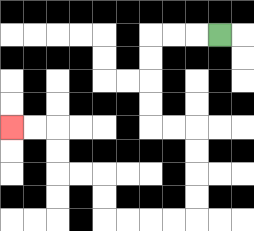{'start': '[9, 1]', 'end': '[0, 5]', 'path_directions': 'L,L,L,D,D,D,D,R,R,D,D,D,D,L,L,L,L,U,U,L,L,U,U,L,L', 'path_coordinates': '[[9, 1], [8, 1], [7, 1], [6, 1], [6, 2], [6, 3], [6, 4], [6, 5], [7, 5], [8, 5], [8, 6], [8, 7], [8, 8], [8, 9], [7, 9], [6, 9], [5, 9], [4, 9], [4, 8], [4, 7], [3, 7], [2, 7], [2, 6], [2, 5], [1, 5], [0, 5]]'}